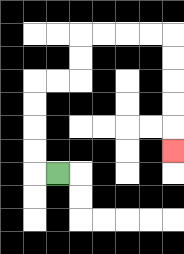{'start': '[2, 7]', 'end': '[7, 6]', 'path_directions': 'L,U,U,U,U,R,R,U,U,R,R,R,R,D,D,D,D,D', 'path_coordinates': '[[2, 7], [1, 7], [1, 6], [1, 5], [1, 4], [1, 3], [2, 3], [3, 3], [3, 2], [3, 1], [4, 1], [5, 1], [6, 1], [7, 1], [7, 2], [7, 3], [7, 4], [7, 5], [7, 6]]'}